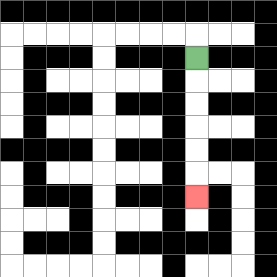{'start': '[8, 2]', 'end': '[8, 8]', 'path_directions': 'D,D,D,D,D,D', 'path_coordinates': '[[8, 2], [8, 3], [8, 4], [8, 5], [8, 6], [8, 7], [8, 8]]'}